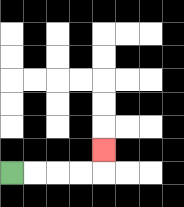{'start': '[0, 7]', 'end': '[4, 6]', 'path_directions': 'R,R,R,R,U', 'path_coordinates': '[[0, 7], [1, 7], [2, 7], [3, 7], [4, 7], [4, 6]]'}